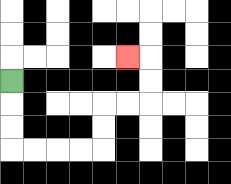{'start': '[0, 3]', 'end': '[5, 2]', 'path_directions': 'D,D,D,R,R,R,R,U,U,R,R,U,U,L', 'path_coordinates': '[[0, 3], [0, 4], [0, 5], [0, 6], [1, 6], [2, 6], [3, 6], [4, 6], [4, 5], [4, 4], [5, 4], [6, 4], [6, 3], [6, 2], [5, 2]]'}